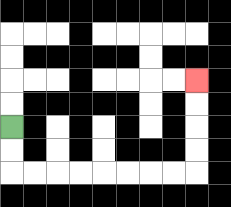{'start': '[0, 5]', 'end': '[8, 3]', 'path_directions': 'D,D,R,R,R,R,R,R,R,R,U,U,U,U', 'path_coordinates': '[[0, 5], [0, 6], [0, 7], [1, 7], [2, 7], [3, 7], [4, 7], [5, 7], [6, 7], [7, 7], [8, 7], [8, 6], [8, 5], [8, 4], [8, 3]]'}